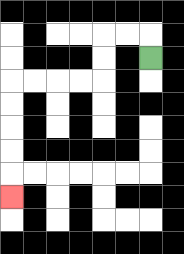{'start': '[6, 2]', 'end': '[0, 8]', 'path_directions': 'U,L,L,D,D,L,L,L,L,D,D,D,D,D', 'path_coordinates': '[[6, 2], [6, 1], [5, 1], [4, 1], [4, 2], [4, 3], [3, 3], [2, 3], [1, 3], [0, 3], [0, 4], [0, 5], [0, 6], [0, 7], [0, 8]]'}